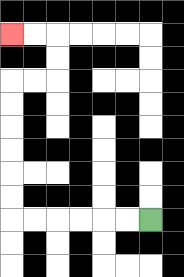{'start': '[6, 9]', 'end': '[0, 1]', 'path_directions': 'L,L,L,L,L,L,U,U,U,U,U,U,R,R,U,U,L,L', 'path_coordinates': '[[6, 9], [5, 9], [4, 9], [3, 9], [2, 9], [1, 9], [0, 9], [0, 8], [0, 7], [0, 6], [0, 5], [0, 4], [0, 3], [1, 3], [2, 3], [2, 2], [2, 1], [1, 1], [0, 1]]'}